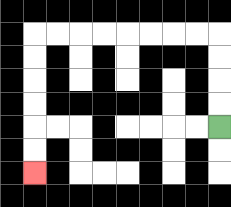{'start': '[9, 5]', 'end': '[1, 7]', 'path_directions': 'U,U,U,U,L,L,L,L,L,L,L,L,D,D,D,D,D,D', 'path_coordinates': '[[9, 5], [9, 4], [9, 3], [9, 2], [9, 1], [8, 1], [7, 1], [6, 1], [5, 1], [4, 1], [3, 1], [2, 1], [1, 1], [1, 2], [1, 3], [1, 4], [1, 5], [1, 6], [1, 7]]'}